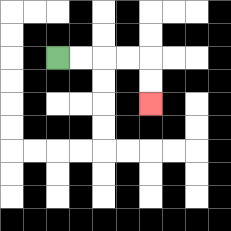{'start': '[2, 2]', 'end': '[6, 4]', 'path_directions': 'R,R,R,R,D,D', 'path_coordinates': '[[2, 2], [3, 2], [4, 2], [5, 2], [6, 2], [6, 3], [6, 4]]'}